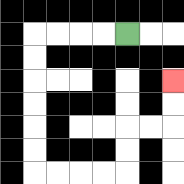{'start': '[5, 1]', 'end': '[7, 3]', 'path_directions': 'L,L,L,L,D,D,D,D,D,D,R,R,R,R,U,U,R,R,U,U', 'path_coordinates': '[[5, 1], [4, 1], [3, 1], [2, 1], [1, 1], [1, 2], [1, 3], [1, 4], [1, 5], [1, 6], [1, 7], [2, 7], [3, 7], [4, 7], [5, 7], [5, 6], [5, 5], [6, 5], [7, 5], [7, 4], [7, 3]]'}